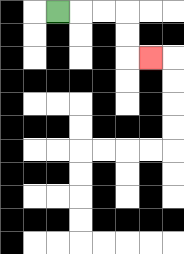{'start': '[2, 0]', 'end': '[6, 2]', 'path_directions': 'R,R,R,D,D,R', 'path_coordinates': '[[2, 0], [3, 0], [4, 0], [5, 0], [5, 1], [5, 2], [6, 2]]'}